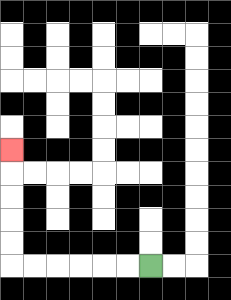{'start': '[6, 11]', 'end': '[0, 6]', 'path_directions': 'L,L,L,L,L,L,U,U,U,U,U', 'path_coordinates': '[[6, 11], [5, 11], [4, 11], [3, 11], [2, 11], [1, 11], [0, 11], [0, 10], [0, 9], [0, 8], [0, 7], [0, 6]]'}